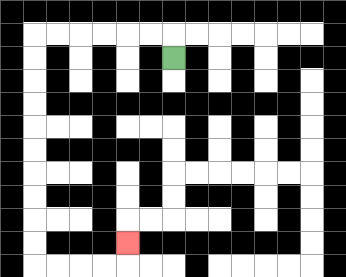{'start': '[7, 2]', 'end': '[5, 10]', 'path_directions': 'U,L,L,L,L,L,L,D,D,D,D,D,D,D,D,D,D,R,R,R,R,U', 'path_coordinates': '[[7, 2], [7, 1], [6, 1], [5, 1], [4, 1], [3, 1], [2, 1], [1, 1], [1, 2], [1, 3], [1, 4], [1, 5], [1, 6], [1, 7], [1, 8], [1, 9], [1, 10], [1, 11], [2, 11], [3, 11], [4, 11], [5, 11], [5, 10]]'}